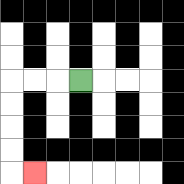{'start': '[3, 3]', 'end': '[1, 7]', 'path_directions': 'L,L,L,D,D,D,D,R', 'path_coordinates': '[[3, 3], [2, 3], [1, 3], [0, 3], [0, 4], [0, 5], [0, 6], [0, 7], [1, 7]]'}